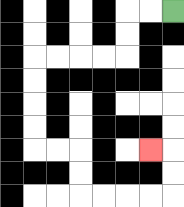{'start': '[7, 0]', 'end': '[6, 6]', 'path_directions': 'L,L,D,D,L,L,L,L,D,D,D,D,R,R,D,D,R,R,R,R,U,U,L', 'path_coordinates': '[[7, 0], [6, 0], [5, 0], [5, 1], [5, 2], [4, 2], [3, 2], [2, 2], [1, 2], [1, 3], [1, 4], [1, 5], [1, 6], [2, 6], [3, 6], [3, 7], [3, 8], [4, 8], [5, 8], [6, 8], [7, 8], [7, 7], [7, 6], [6, 6]]'}